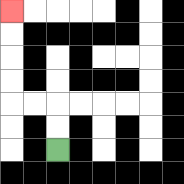{'start': '[2, 6]', 'end': '[0, 0]', 'path_directions': 'U,U,L,L,U,U,U,U', 'path_coordinates': '[[2, 6], [2, 5], [2, 4], [1, 4], [0, 4], [0, 3], [0, 2], [0, 1], [0, 0]]'}